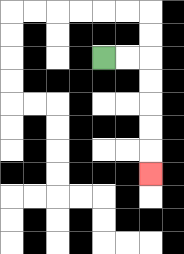{'start': '[4, 2]', 'end': '[6, 7]', 'path_directions': 'R,R,D,D,D,D,D', 'path_coordinates': '[[4, 2], [5, 2], [6, 2], [6, 3], [6, 4], [6, 5], [6, 6], [6, 7]]'}